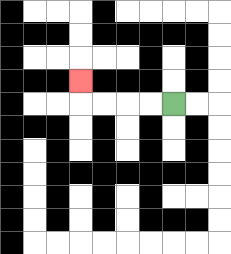{'start': '[7, 4]', 'end': '[3, 3]', 'path_directions': 'L,L,L,L,U', 'path_coordinates': '[[7, 4], [6, 4], [5, 4], [4, 4], [3, 4], [3, 3]]'}